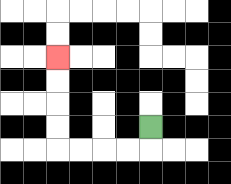{'start': '[6, 5]', 'end': '[2, 2]', 'path_directions': 'D,L,L,L,L,U,U,U,U', 'path_coordinates': '[[6, 5], [6, 6], [5, 6], [4, 6], [3, 6], [2, 6], [2, 5], [2, 4], [2, 3], [2, 2]]'}